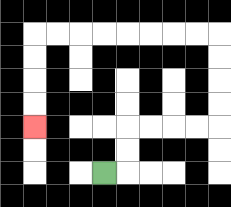{'start': '[4, 7]', 'end': '[1, 5]', 'path_directions': 'R,U,U,R,R,R,R,U,U,U,U,L,L,L,L,L,L,L,L,D,D,D,D', 'path_coordinates': '[[4, 7], [5, 7], [5, 6], [5, 5], [6, 5], [7, 5], [8, 5], [9, 5], [9, 4], [9, 3], [9, 2], [9, 1], [8, 1], [7, 1], [6, 1], [5, 1], [4, 1], [3, 1], [2, 1], [1, 1], [1, 2], [1, 3], [1, 4], [1, 5]]'}